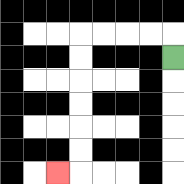{'start': '[7, 2]', 'end': '[2, 7]', 'path_directions': 'U,L,L,L,L,D,D,D,D,D,D,L', 'path_coordinates': '[[7, 2], [7, 1], [6, 1], [5, 1], [4, 1], [3, 1], [3, 2], [3, 3], [3, 4], [3, 5], [3, 6], [3, 7], [2, 7]]'}